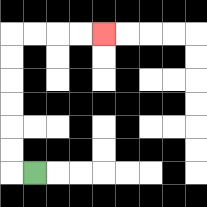{'start': '[1, 7]', 'end': '[4, 1]', 'path_directions': 'L,U,U,U,U,U,U,R,R,R,R', 'path_coordinates': '[[1, 7], [0, 7], [0, 6], [0, 5], [0, 4], [0, 3], [0, 2], [0, 1], [1, 1], [2, 1], [3, 1], [4, 1]]'}